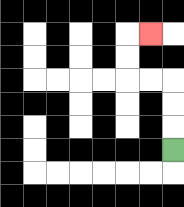{'start': '[7, 6]', 'end': '[6, 1]', 'path_directions': 'U,U,U,L,L,U,U,R', 'path_coordinates': '[[7, 6], [7, 5], [7, 4], [7, 3], [6, 3], [5, 3], [5, 2], [5, 1], [6, 1]]'}